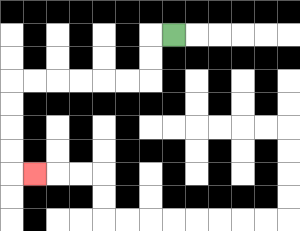{'start': '[7, 1]', 'end': '[1, 7]', 'path_directions': 'L,D,D,L,L,L,L,L,L,D,D,D,D,R', 'path_coordinates': '[[7, 1], [6, 1], [6, 2], [6, 3], [5, 3], [4, 3], [3, 3], [2, 3], [1, 3], [0, 3], [0, 4], [0, 5], [0, 6], [0, 7], [1, 7]]'}